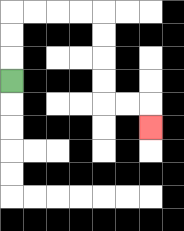{'start': '[0, 3]', 'end': '[6, 5]', 'path_directions': 'U,U,U,R,R,R,R,D,D,D,D,R,R,D', 'path_coordinates': '[[0, 3], [0, 2], [0, 1], [0, 0], [1, 0], [2, 0], [3, 0], [4, 0], [4, 1], [4, 2], [4, 3], [4, 4], [5, 4], [6, 4], [6, 5]]'}